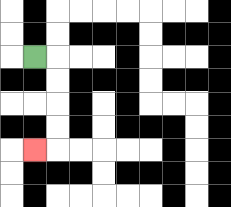{'start': '[1, 2]', 'end': '[1, 6]', 'path_directions': 'R,D,D,D,D,L', 'path_coordinates': '[[1, 2], [2, 2], [2, 3], [2, 4], [2, 5], [2, 6], [1, 6]]'}